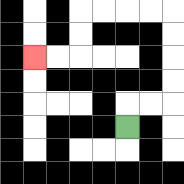{'start': '[5, 5]', 'end': '[1, 2]', 'path_directions': 'U,R,R,U,U,U,U,L,L,L,L,D,D,L,L', 'path_coordinates': '[[5, 5], [5, 4], [6, 4], [7, 4], [7, 3], [7, 2], [7, 1], [7, 0], [6, 0], [5, 0], [4, 0], [3, 0], [3, 1], [3, 2], [2, 2], [1, 2]]'}